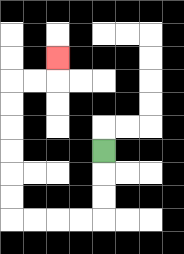{'start': '[4, 6]', 'end': '[2, 2]', 'path_directions': 'D,D,D,L,L,L,L,U,U,U,U,U,U,R,R,U', 'path_coordinates': '[[4, 6], [4, 7], [4, 8], [4, 9], [3, 9], [2, 9], [1, 9], [0, 9], [0, 8], [0, 7], [0, 6], [0, 5], [0, 4], [0, 3], [1, 3], [2, 3], [2, 2]]'}